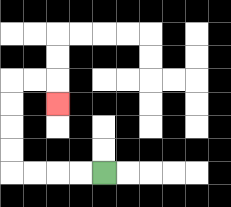{'start': '[4, 7]', 'end': '[2, 4]', 'path_directions': 'L,L,L,L,U,U,U,U,R,R,D', 'path_coordinates': '[[4, 7], [3, 7], [2, 7], [1, 7], [0, 7], [0, 6], [0, 5], [0, 4], [0, 3], [1, 3], [2, 3], [2, 4]]'}